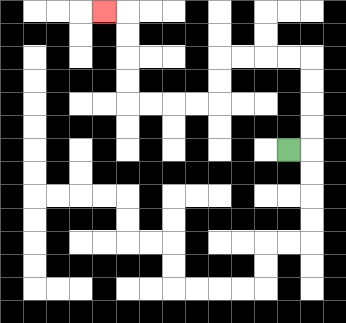{'start': '[12, 6]', 'end': '[4, 0]', 'path_directions': 'R,U,U,U,U,L,L,L,L,D,D,L,L,L,L,U,U,U,U,L', 'path_coordinates': '[[12, 6], [13, 6], [13, 5], [13, 4], [13, 3], [13, 2], [12, 2], [11, 2], [10, 2], [9, 2], [9, 3], [9, 4], [8, 4], [7, 4], [6, 4], [5, 4], [5, 3], [5, 2], [5, 1], [5, 0], [4, 0]]'}